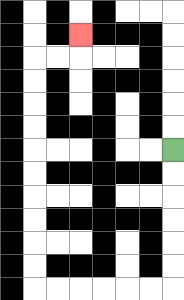{'start': '[7, 6]', 'end': '[3, 1]', 'path_directions': 'D,D,D,D,D,D,L,L,L,L,L,L,U,U,U,U,U,U,U,U,U,U,R,R,U', 'path_coordinates': '[[7, 6], [7, 7], [7, 8], [7, 9], [7, 10], [7, 11], [7, 12], [6, 12], [5, 12], [4, 12], [3, 12], [2, 12], [1, 12], [1, 11], [1, 10], [1, 9], [1, 8], [1, 7], [1, 6], [1, 5], [1, 4], [1, 3], [1, 2], [2, 2], [3, 2], [3, 1]]'}